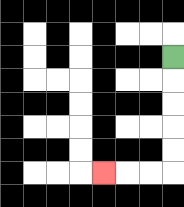{'start': '[7, 2]', 'end': '[4, 7]', 'path_directions': 'D,D,D,D,D,L,L,L', 'path_coordinates': '[[7, 2], [7, 3], [7, 4], [7, 5], [7, 6], [7, 7], [6, 7], [5, 7], [4, 7]]'}